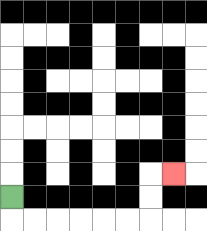{'start': '[0, 8]', 'end': '[7, 7]', 'path_directions': 'D,R,R,R,R,R,R,U,U,R', 'path_coordinates': '[[0, 8], [0, 9], [1, 9], [2, 9], [3, 9], [4, 9], [5, 9], [6, 9], [6, 8], [6, 7], [7, 7]]'}